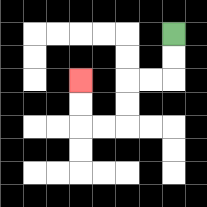{'start': '[7, 1]', 'end': '[3, 3]', 'path_directions': 'D,D,L,L,D,D,L,L,U,U', 'path_coordinates': '[[7, 1], [7, 2], [7, 3], [6, 3], [5, 3], [5, 4], [5, 5], [4, 5], [3, 5], [3, 4], [3, 3]]'}